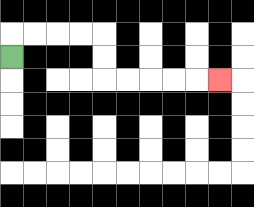{'start': '[0, 2]', 'end': '[9, 3]', 'path_directions': 'U,R,R,R,R,D,D,R,R,R,R,R', 'path_coordinates': '[[0, 2], [0, 1], [1, 1], [2, 1], [3, 1], [4, 1], [4, 2], [4, 3], [5, 3], [6, 3], [7, 3], [8, 3], [9, 3]]'}